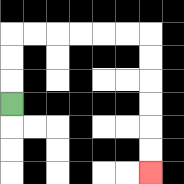{'start': '[0, 4]', 'end': '[6, 7]', 'path_directions': 'U,U,U,R,R,R,R,R,R,D,D,D,D,D,D', 'path_coordinates': '[[0, 4], [0, 3], [0, 2], [0, 1], [1, 1], [2, 1], [3, 1], [4, 1], [5, 1], [6, 1], [6, 2], [6, 3], [6, 4], [6, 5], [6, 6], [6, 7]]'}